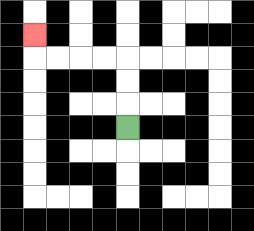{'start': '[5, 5]', 'end': '[1, 1]', 'path_directions': 'U,U,U,L,L,L,L,U', 'path_coordinates': '[[5, 5], [5, 4], [5, 3], [5, 2], [4, 2], [3, 2], [2, 2], [1, 2], [1, 1]]'}